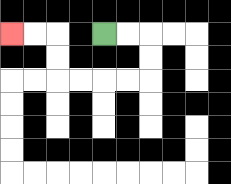{'start': '[4, 1]', 'end': '[0, 1]', 'path_directions': 'R,R,D,D,L,L,L,L,U,U,L,L', 'path_coordinates': '[[4, 1], [5, 1], [6, 1], [6, 2], [6, 3], [5, 3], [4, 3], [3, 3], [2, 3], [2, 2], [2, 1], [1, 1], [0, 1]]'}